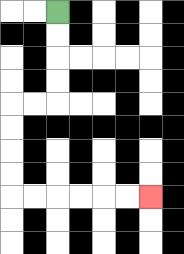{'start': '[2, 0]', 'end': '[6, 8]', 'path_directions': 'D,D,D,D,L,L,D,D,D,D,R,R,R,R,R,R', 'path_coordinates': '[[2, 0], [2, 1], [2, 2], [2, 3], [2, 4], [1, 4], [0, 4], [0, 5], [0, 6], [0, 7], [0, 8], [1, 8], [2, 8], [3, 8], [4, 8], [5, 8], [6, 8]]'}